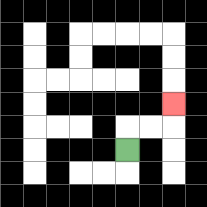{'start': '[5, 6]', 'end': '[7, 4]', 'path_directions': 'U,R,R,U', 'path_coordinates': '[[5, 6], [5, 5], [6, 5], [7, 5], [7, 4]]'}